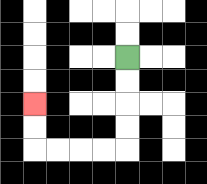{'start': '[5, 2]', 'end': '[1, 4]', 'path_directions': 'D,D,D,D,L,L,L,L,U,U', 'path_coordinates': '[[5, 2], [5, 3], [5, 4], [5, 5], [5, 6], [4, 6], [3, 6], [2, 6], [1, 6], [1, 5], [1, 4]]'}